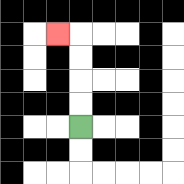{'start': '[3, 5]', 'end': '[2, 1]', 'path_directions': 'U,U,U,U,L', 'path_coordinates': '[[3, 5], [3, 4], [3, 3], [3, 2], [3, 1], [2, 1]]'}